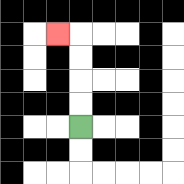{'start': '[3, 5]', 'end': '[2, 1]', 'path_directions': 'U,U,U,U,L', 'path_coordinates': '[[3, 5], [3, 4], [3, 3], [3, 2], [3, 1], [2, 1]]'}